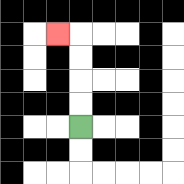{'start': '[3, 5]', 'end': '[2, 1]', 'path_directions': 'U,U,U,U,L', 'path_coordinates': '[[3, 5], [3, 4], [3, 3], [3, 2], [3, 1], [2, 1]]'}